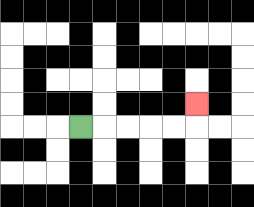{'start': '[3, 5]', 'end': '[8, 4]', 'path_directions': 'R,R,R,R,R,U', 'path_coordinates': '[[3, 5], [4, 5], [5, 5], [6, 5], [7, 5], [8, 5], [8, 4]]'}